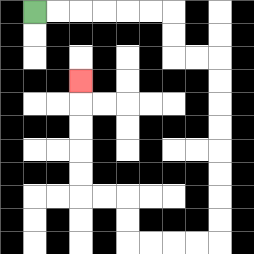{'start': '[1, 0]', 'end': '[3, 3]', 'path_directions': 'R,R,R,R,R,R,D,D,R,R,D,D,D,D,D,D,D,D,L,L,L,L,U,U,L,L,U,U,U,U,U', 'path_coordinates': '[[1, 0], [2, 0], [3, 0], [4, 0], [5, 0], [6, 0], [7, 0], [7, 1], [7, 2], [8, 2], [9, 2], [9, 3], [9, 4], [9, 5], [9, 6], [9, 7], [9, 8], [9, 9], [9, 10], [8, 10], [7, 10], [6, 10], [5, 10], [5, 9], [5, 8], [4, 8], [3, 8], [3, 7], [3, 6], [3, 5], [3, 4], [3, 3]]'}